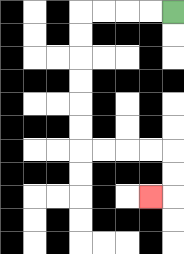{'start': '[7, 0]', 'end': '[6, 8]', 'path_directions': 'L,L,L,L,D,D,D,D,D,D,R,R,R,R,D,D,L', 'path_coordinates': '[[7, 0], [6, 0], [5, 0], [4, 0], [3, 0], [3, 1], [3, 2], [3, 3], [3, 4], [3, 5], [3, 6], [4, 6], [5, 6], [6, 6], [7, 6], [7, 7], [7, 8], [6, 8]]'}